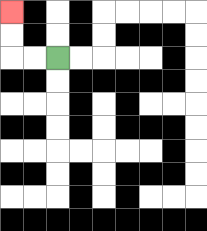{'start': '[2, 2]', 'end': '[0, 0]', 'path_directions': 'L,L,U,U', 'path_coordinates': '[[2, 2], [1, 2], [0, 2], [0, 1], [0, 0]]'}